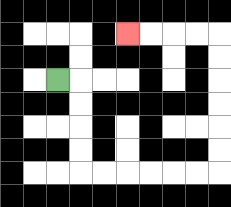{'start': '[2, 3]', 'end': '[5, 1]', 'path_directions': 'R,D,D,D,D,R,R,R,R,R,R,U,U,U,U,U,U,L,L,L,L', 'path_coordinates': '[[2, 3], [3, 3], [3, 4], [3, 5], [3, 6], [3, 7], [4, 7], [5, 7], [6, 7], [7, 7], [8, 7], [9, 7], [9, 6], [9, 5], [9, 4], [9, 3], [9, 2], [9, 1], [8, 1], [7, 1], [6, 1], [5, 1]]'}